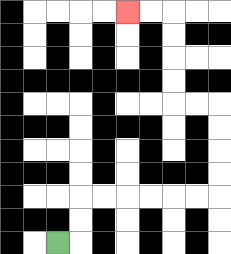{'start': '[2, 10]', 'end': '[5, 0]', 'path_directions': 'R,U,U,R,R,R,R,R,R,U,U,U,U,L,L,U,U,U,U,L,L', 'path_coordinates': '[[2, 10], [3, 10], [3, 9], [3, 8], [4, 8], [5, 8], [6, 8], [7, 8], [8, 8], [9, 8], [9, 7], [9, 6], [9, 5], [9, 4], [8, 4], [7, 4], [7, 3], [7, 2], [7, 1], [7, 0], [6, 0], [5, 0]]'}